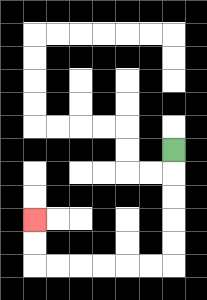{'start': '[7, 6]', 'end': '[1, 9]', 'path_directions': 'D,D,D,D,D,L,L,L,L,L,L,U,U', 'path_coordinates': '[[7, 6], [7, 7], [7, 8], [7, 9], [7, 10], [7, 11], [6, 11], [5, 11], [4, 11], [3, 11], [2, 11], [1, 11], [1, 10], [1, 9]]'}